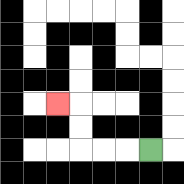{'start': '[6, 6]', 'end': '[2, 4]', 'path_directions': 'L,L,L,U,U,L', 'path_coordinates': '[[6, 6], [5, 6], [4, 6], [3, 6], [3, 5], [3, 4], [2, 4]]'}